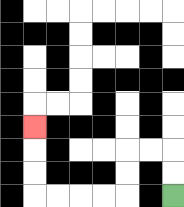{'start': '[7, 8]', 'end': '[1, 5]', 'path_directions': 'U,U,L,L,D,D,L,L,L,L,U,U,U', 'path_coordinates': '[[7, 8], [7, 7], [7, 6], [6, 6], [5, 6], [5, 7], [5, 8], [4, 8], [3, 8], [2, 8], [1, 8], [1, 7], [1, 6], [1, 5]]'}